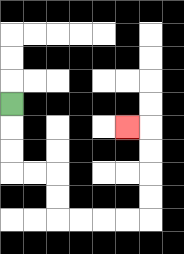{'start': '[0, 4]', 'end': '[5, 5]', 'path_directions': 'D,D,D,R,R,D,D,R,R,R,R,U,U,U,U,L', 'path_coordinates': '[[0, 4], [0, 5], [0, 6], [0, 7], [1, 7], [2, 7], [2, 8], [2, 9], [3, 9], [4, 9], [5, 9], [6, 9], [6, 8], [6, 7], [6, 6], [6, 5], [5, 5]]'}